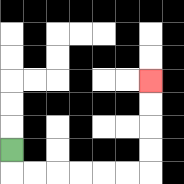{'start': '[0, 6]', 'end': '[6, 3]', 'path_directions': 'D,R,R,R,R,R,R,U,U,U,U', 'path_coordinates': '[[0, 6], [0, 7], [1, 7], [2, 7], [3, 7], [4, 7], [5, 7], [6, 7], [6, 6], [6, 5], [6, 4], [6, 3]]'}